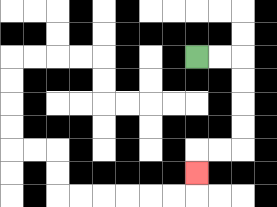{'start': '[8, 2]', 'end': '[8, 7]', 'path_directions': 'R,R,D,D,D,D,L,L,D', 'path_coordinates': '[[8, 2], [9, 2], [10, 2], [10, 3], [10, 4], [10, 5], [10, 6], [9, 6], [8, 6], [8, 7]]'}